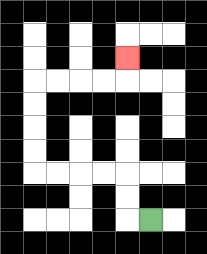{'start': '[6, 9]', 'end': '[5, 2]', 'path_directions': 'L,U,U,L,L,L,L,U,U,U,U,R,R,R,R,U', 'path_coordinates': '[[6, 9], [5, 9], [5, 8], [5, 7], [4, 7], [3, 7], [2, 7], [1, 7], [1, 6], [1, 5], [1, 4], [1, 3], [2, 3], [3, 3], [4, 3], [5, 3], [5, 2]]'}